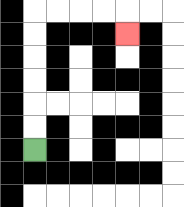{'start': '[1, 6]', 'end': '[5, 1]', 'path_directions': 'U,U,U,U,U,U,R,R,R,R,D', 'path_coordinates': '[[1, 6], [1, 5], [1, 4], [1, 3], [1, 2], [1, 1], [1, 0], [2, 0], [3, 0], [4, 0], [5, 0], [5, 1]]'}